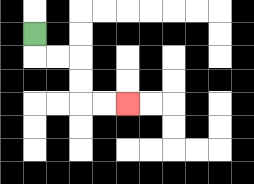{'start': '[1, 1]', 'end': '[5, 4]', 'path_directions': 'D,R,R,D,D,R,R', 'path_coordinates': '[[1, 1], [1, 2], [2, 2], [3, 2], [3, 3], [3, 4], [4, 4], [5, 4]]'}